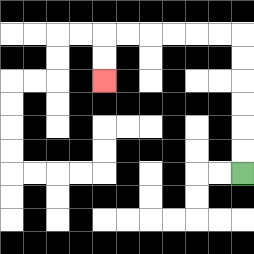{'start': '[10, 7]', 'end': '[4, 3]', 'path_directions': 'U,U,U,U,U,U,L,L,L,L,L,L,D,D', 'path_coordinates': '[[10, 7], [10, 6], [10, 5], [10, 4], [10, 3], [10, 2], [10, 1], [9, 1], [8, 1], [7, 1], [6, 1], [5, 1], [4, 1], [4, 2], [4, 3]]'}